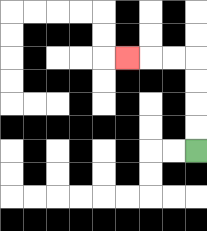{'start': '[8, 6]', 'end': '[5, 2]', 'path_directions': 'U,U,U,U,L,L,L', 'path_coordinates': '[[8, 6], [8, 5], [8, 4], [8, 3], [8, 2], [7, 2], [6, 2], [5, 2]]'}